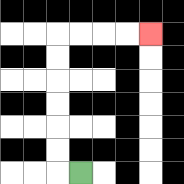{'start': '[3, 7]', 'end': '[6, 1]', 'path_directions': 'L,U,U,U,U,U,U,R,R,R,R', 'path_coordinates': '[[3, 7], [2, 7], [2, 6], [2, 5], [2, 4], [2, 3], [2, 2], [2, 1], [3, 1], [4, 1], [5, 1], [6, 1]]'}